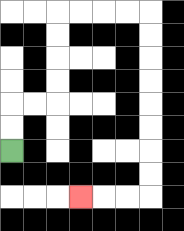{'start': '[0, 6]', 'end': '[3, 8]', 'path_directions': 'U,U,R,R,U,U,U,U,R,R,R,R,D,D,D,D,D,D,D,D,L,L,L', 'path_coordinates': '[[0, 6], [0, 5], [0, 4], [1, 4], [2, 4], [2, 3], [2, 2], [2, 1], [2, 0], [3, 0], [4, 0], [5, 0], [6, 0], [6, 1], [6, 2], [6, 3], [6, 4], [6, 5], [6, 6], [6, 7], [6, 8], [5, 8], [4, 8], [3, 8]]'}